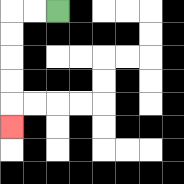{'start': '[2, 0]', 'end': '[0, 5]', 'path_directions': 'L,L,D,D,D,D,D', 'path_coordinates': '[[2, 0], [1, 0], [0, 0], [0, 1], [0, 2], [0, 3], [0, 4], [0, 5]]'}